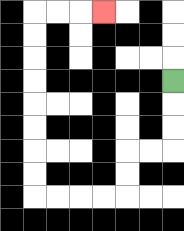{'start': '[7, 3]', 'end': '[4, 0]', 'path_directions': 'D,D,D,L,L,D,D,L,L,L,L,U,U,U,U,U,U,U,U,R,R,R', 'path_coordinates': '[[7, 3], [7, 4], [7, 5], [7, 6], [6, 6], [5, 6], [5, 7], [5, 8], [4, 8], [3, 8], [2, 8], [1, 8], [1, 7], [1, 6], [1, 5], [1, 4], [1, 3], [1, 2], [1, 1], [1, 0], [2, 0], [3, 0], [4, 0]]'}